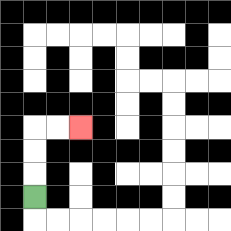{'start': '[1, 8]', 'end': '[3, 5]', 'path_directions': 'U,U,U,R,R', 'path_coordinates': '[[1, 8], [1, 7], [1, 6], [1, 5], [2, 5], [3, 5]]'}